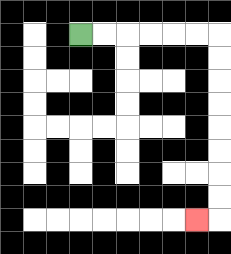{'start': '[3, 1]', 'end': '[8, 9]', 'path_directions': 'R,R,R,R,R,R,D,D,D,D,D,D,D,D,L', 'path_coordinates': '[[3, 1], [4, 1], [5, 1], [6, 1], [7, 1], [8, 1], [9, 1], [9, 2], [9, 3], [9, 4], [9, 5], [9, 6], [9, 7], [9, 8], [9, 9], [8, 9]]'}